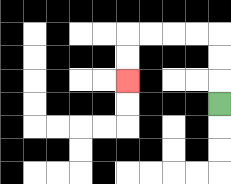{'start': '[9, 4]', 'end': '[5, 3]', 'path_directions': 'U,U,U,L,L,L,L,D,D', 'path_coordinates': '[[9, 4], [9, 3], [9, 2], [9, 1], [8, 1], [7, 1], [6, 1], [5, 1], [5, 2], [5, 3]]'}